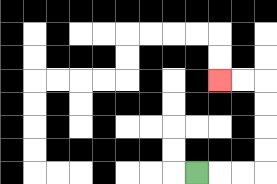{'start': '[8, 7]', 'end': '[9, 3]', 'path_directions': 'R,R,R,U,U,U,U,L,L', 'path_coordinates': '[[8, 7], [9, 7], [10, 7], [11, 7], [11, 6], [11, 5], [11, 4], [11, 3], [10, 3], [9, 3]]'}